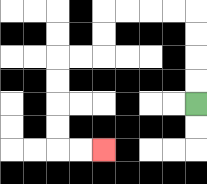{'start': '[8, 4]', 'end': '[4, 6]', 'path_directions': 'U,U,U,U,L,L,L,L,D,D,L,L,D,D,D,D,R,R', 'path_coordinates': '[[8, 4], [8, 3], [8, 2], [8, 1], [8, 0], [7, 0], [6, 0], [5, 0], [4, 0], [4, 1], [4, 2], [3, 2], [2, 2], [2, 3], [2, 4], [2, 5], [2, 6], [3, 6], [4, 6]]'}